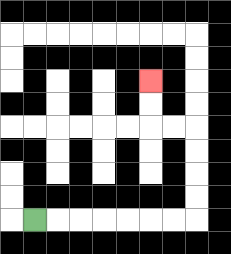{'start': '[1, 9]', 'end': '[6, 3]', 'path_directions': 'R,R,R,R,R,R,R,U,U,U,U,L,L,U,U', 'path_coordinates': '[[1, 9], [2, 9], [3, 9], [4, 9], [5, 9], [6, 9], [7, 9], [8, 9], [8, 8], [8, 7], [8, 6], [8, 5], [7, 5], [6, 5], [6, 4], [6, 3]]'}